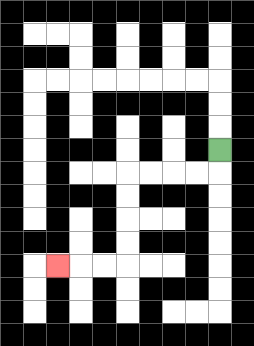{'start': '[9, 6]', 'end': '[2, 11]', 'path_directions': 'D,L,L,L,L,D,D,D,D,L,L,L', 'path_coordinates': '[[9, 6], [9, 7], [8, 7], [7, 7], [6, 7], [5, 7], [5, 8], [5, 9], [5, 10], [5, 11], [4, 11], [3, 11], [2, 11]]'}